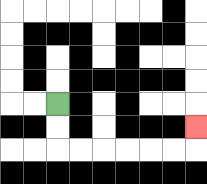{'start': '[2, 4]', 'end': '[8, 5]', 'path_directions': 'D,D,R,R,R,R,R,R,U', 'path_coordinates': '[[2, 4], [2, 5], [2, 6], [3, 6], [4, 6], [5, 6], [6, 6], [7, 6], [8, 6], [8, 5]]'}